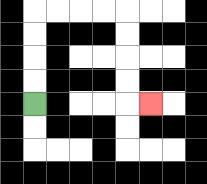{'start': '[1, 4]', 'end': '[6, 4]', 'path_directions': 'U,U,U,U,R,R,R,R,D,D,D,D,R', 'path_coordinates': '[[1, 4], [1, 3], [1, 2], [1, 1], [1, 0], [2, 0], [3, 0], [4, 0], [5, 0], [5, 1], [5, 2], [5, 3], [5, 4], [6, 4]]'}